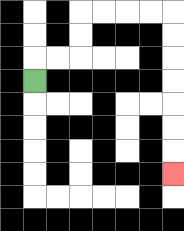{'start': '[1, 3]', 'end': '[7, 7]', 'path_directions': 'U,R,R,U,U,R,R,R,R,D,D,D,D,D,D,D', 'path_coordinates': '[[1, 3], [1, 2], [2, 2], [3, 2], [3, 1], [3, 0], [4, 0], [5, 0], [6, 0], [7, 0], [7, 1], [7, 2], [7, 3], [7, 4], [7, 5], [7, 6], [7, 7]]'}